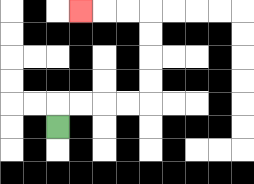{'start': '[2, 5]', 'end': '[3, 0]', 'path_directions': 'U,R,R,R,R,U,U,U,U,L,L,L', 'path_coordinates': '[[2, 5], [2, 4], [3, 4], [4, 4], [5, 4], [6, 4], [6, 3], [6, 2], [6, 1], [6, 0], [5, 0], [4, 0], [3, 0]]'}